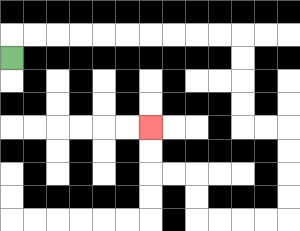{'start': '[0, 2]', 'end': '[6, 5]', 'path_directions': 'U,R,R,R,R,R,R,R,R,R,R,D,D,D,D,R,R,D,D,D,D,L,L,L,L,U,U,L,L,U,U', 'path_coordinates': '[[0, 2], [0, 1], [1, 1], [2, 1], [3, 1], [4, 1], [5, 1], [6, 1], [7, 1], [8, 1], [9, 1], [10, 1], [10, 2], [10, 3], [10, 4], [10, 5], [11, 5], [12, 5], [12, 6], [12, 7], [12, 8], [12, 9], [11, 9], [10, 9], [9, 9], [8, 9], [8, 8], [8, 7], [7, 7], [6, 7], [6, 6], [6, 5]]'}